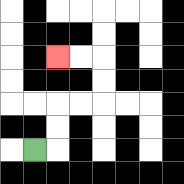{'start': '[1, 6]', 'end': '[2, 2]', 'path_directions': 'R,U,U,R,R,U,U,L,L', 'path_coordinates': '[[1, 6], [2, 6], [2, 5], [2, 4], [3, 4], [4, 4], [4, 3], [4, 2], [3, 2], [2, 2]]'}